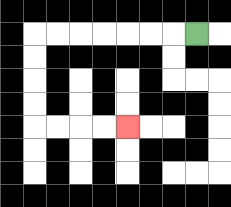{'start': '[8, 1]', 'end': '[5, 5]', 'path_directions': 'L,L,L,L,L,L,L,D,D,D,D,R,R,R,R', 'path_coordinates': '[[8, 1], [7, 1], [6, 1], [5, 1], [4, 1], [3, 1], [2, 1], [1, 1], [1, 2], [1, 3], [1, 4], [1, 5], [2, 5], [3, 5], [4, 5], [5, 5]]'}